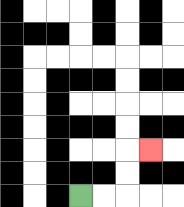{'start': '[3, 8]', 'end': '[6, 6]', 'path_directions': 'R,R,U,U,R', 'path_coordinates': '[[3, 8], [4, 8], [5, 8], [5, 7], [5, 6], [6, 6]]'}